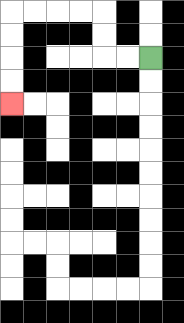{'start': '[6, 2]', 'end': '[0, 4]', 'path_directions': 'L,L,U,U,L,L,L,L,D,D,D,D', 'path_coordinates': '[[6, 2], [5, 2], [4, 2], [4, 1], [4, 0], [3, 0], [2, 0], [1, 0], [0, 0], [0, 1], [0, 2], [0, 3], [0, 4]]'}